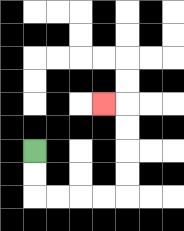{'start': '[1, 6]', 'end': '[4, 4]', 'path_directions': 'D,D,R,R,R,R,U,U,U,U,L', 'path_coordinates': '[[1, 6], [1, 7], [1, 8], [2, 8], [3, 8], [4, 8], [5, 8], [5, 7], [5, 6], [5, 5], [5, 4], [4, 4]]'}